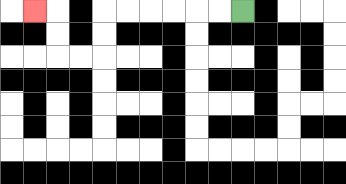{'start': '[10, 0]', 'end': '[1, 0]', 'path_directions': 'L,L,L,L,L,L,D,D,L,L,U,U,L', 'path_coordinates': '[[10, 0], [9, 0], [8, 0], [7, 0], [6, 0], [5, 0], [4, 0], [4, 1], [4, 2], [3, 2], [2, 2], [2, 1], [2, 0], [1, 0]]'}